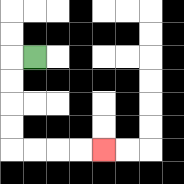{'start': '[1, 2]', 'end': '[4, 6]', 'path_directions': 'L,D,D,D,D,R,R,R,R', 'path_coordinates': '[[1, 2], [0, 2], [0, 3], [0, 4], [0, 5], [0, 6], [1, 6], [2, 6], [3, 6], [4, 6]]'}